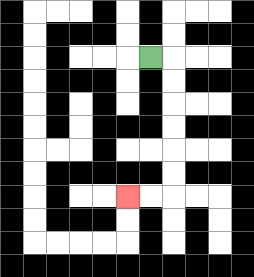{'start': '[6, 2]', 'end': '[5, 8]', 'path_directions': 'R,D,D,D,D,D,D,L,L', 'path_coordinates': '[[6, 2], [7, 2], [7, 3], [7, 4], [7, 5], [7, 6], [7, 7], [7, 8], [6, 8], [5, 8]]'}